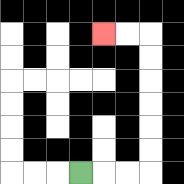{'start': '[3, 7]', 'end': '[4, 1]', 'path_directions': 'R,R,R,U,U,U,U,U,U,L,L', 'path_coordinates': '[[3, 7], [4, 7], [5, 7], [6, 7], [6, 6], [6, 5], [6, 4], [6, 3], [6, 2], [6, 1], [5, 1], [4, 1]]'}